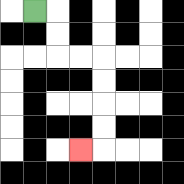{'start': '[1, 0]', 'end': '[3, 6]', 'path_directions': 'R,D,D,R,R,D,D,D,D,L', 'path_coordinates': '[[1, 0], [2, 0], [2, 1], [2, 2], [3, 2], [4, 2], [4, 3], [4, 4], [4, 5], [4, 6], [3, 6]]'}